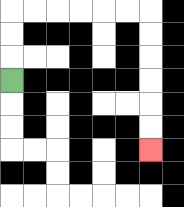{'start': '[0, 3]', 'end': '[6, 6]', 'path_directions': 'U,U,U,R,R,R,R,R,R,D,D,D,D,D,D', 'path_coordinates': '[[0, 3], [0, 2], [0, 1], [0, 0], [1, 0], [2, 0], [3, 0], [4, 0], [5, 0], [6, 0], [6, 1], [6, 2], [6, 3], [6, 4], [6, 5], [6, 6]]'}